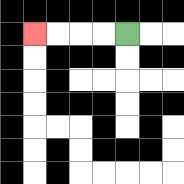{'start': '[5, 1]', 'end': '[1, 1]', 'path_directions': 'L,L,L,L', 'path_coordinates': '[[5, 1], [4, 1], [3, 1], [2, 1], [1, 1]]'}